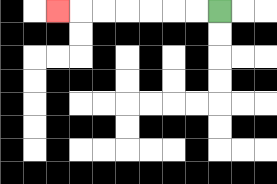{'start': '[9, 0]', 'end': '[2, 0]', 'path_directions': 'L,L,L,L,L,L,L', 'path_coordinates': '[[9, 0], [8, 0], [7, 0], [6, 0], [5, 0], [4, 0], [3, 0], [2, 0]]'}